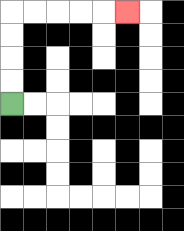{'start': '[0, 4]', 'end': '[5, 0]', 'path_directions': 'U,U,U,U,R,R,R,R,R', 'path_coordinates': '[[0, 4], [0, 3], [0, 2], [0, 1], [0, 0], [1, 0], [2, 0], [3, 0], [4, 0], [5, 0]]'}